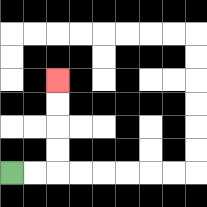{'start': '[0, 7]', 'end': '[2, 3]', 'path_directions': 'R,R,U,U,U,U', 'path_coordinates': '[[0, 7], [1, 7], [2, 7], [2, 6], [2, 5], [2, 4], [2, 3]]'}